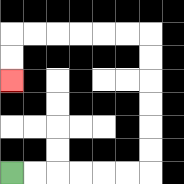{'start': '[0, 7]', 'end': '[0, 3]', 'path_directions': 'R,R,R,R,R,R,U,U,U,U,U,U,L,L,L,L,L,L,D,D', 'path_coordinates': '[[0, 7], [1, 7], [2, 7], [3, 7], [4, 7], [5, 7], [6, 7], [6, 6], [6, 5], [6, 4], [6, 3], [6, 2], [6, 1], [5, 1], [4, 1], [3, 1], [2, 1], [1, 1], [0, 1], [0, 2], [0, 3]]'}